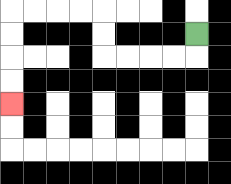{'start': '[8, 1]', 'end': '[0, 4]', 'path_directions': 'D,L,L,L,L,U,U,L,L,L,L,D,D,D,D', 'path_coordinates': '[[8, 1], [8, 2], [7, 2], [6, 2], [5, 2], [4, 2], [4, 1], [4, 0], [3, 0], [2, 0], [1, 0], [0, 0], [0, 1], [0, 2], [0, 3], [0, 4]]'}